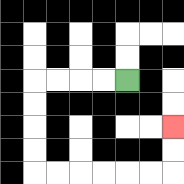{'start': '[5, 3]', 'end': '[7, 5]', 'path_directions': 'L,L,L,L,D,D,D,D,R,R,R,R,R,R,U,U', 'path_coordinates': '[[5, 3], [4, 3], [3, 3], [2, 3], [1, 3], [1, 4], [1, 5], [1, 6], [1, 7], [2, 7], [3, 7], [4, 7], [5, 7], [6, 7], [7, 7], [7, 6], [7, 5]]'}